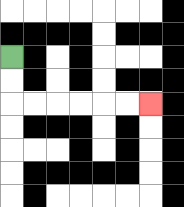{'start': '[0, 2]', 'end': '[6, 4]', 'path_directions': 'D,D,R,R,R,R,R,R', 'path_coordinates': '[[0, 2], [0, 3], [0, 4], [1, 4], [2, 4], [3, 4], [4, 4], [5, 4], [6, 4]]'}